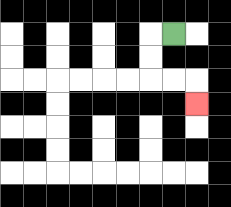{'start': '[7, 1]', 'end': '[8, 4]', 'path_directions': 'L,D,D,R,R,D', 'path_coordinates': '[[7, 1], [6, 1], [6, 2], [6, 3], [7, 3], [8, 3], [8, 4]]'}